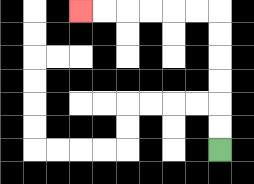{'start': '[9, 6]', 'end': '[3, 0]', 'path_directions': 'U,U,U,U,U,U,L,L,L,L,L,L', 'path_coordinates': '[[9, 6], [9, 5], [9, 4], [9, 3], [9, 2], [9, 1], [9, 0], [8, 0], [7, 0], [6, 0], [5, 0], [4, 0], [3, 0]]'}